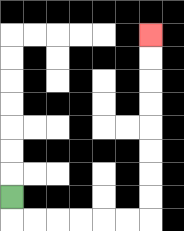{'start': '[0, 8]', 'end': '[6, 1]', 'path_directions': 'D,R,R,R,R,R,R,U,U,U,U,U,U,U,U', 'path_coordinates': '[[0, 8], [0, 9], [1, 9], [2, 9], [3, 9], [4, 9], [5, 9], [6, 9], [6, 8], [6, 7], [6, 6], [6, 5], [6, 4], [6, 3], [6, 2], [6, 1]]'}